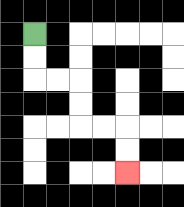{'start': '[1, 1]', 'end': '[5, 7]', 'path_directions': 'D,D,R,R,D,D,R,R,D,D', 'path_coordinates': '[[1, 1], [1, 2], [1, 3], [2, 3], [3, 3], [3, 4], [3, 5], [4, 5], [5, 5], [5, 6], [5, 7]]'}